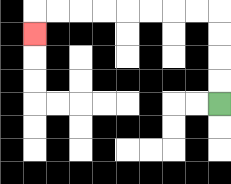{'start': '[9, 4]', 'end': '[1, 1]', 'path_directions': 'U,U,U,U,L,L,L,L,L,L,L,L,D', 'path_coordinates': '[[9, 4], [9, 3], [9, 2], [9, 1], [9, 0], [8, 0], [7, 0], [6, 0], [5, 0], [4, 0], [3, 0], [2, 0], [1, 0], [1, 1]]'}